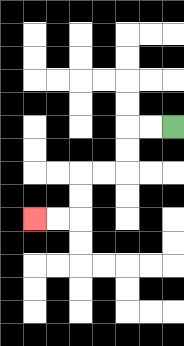{'start': '[7, 5]', 'end': '[1, 9]', 'path_directions': 'L,L,D,D,L,L,D,D,L,L', 'path_coordinates': '[[7, 5], [6, 5], [5, 5], [5, 6], [5, 7], [4, 7], [3, 7], [3, 8], [3, 9], [2, 9], [1, 9]]'}